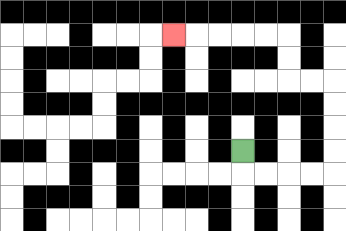{'start': '[10, 6]', 'end': '[7, 1]', 'path_directions': 'D,R,R,R,R,U,U,U,U,L,L,U,U,L,L,L,L,L', 'path_coordinates': '[[10, 6], [10, 7], [11, 7], [12, 7], [13, 7], [14, 7], [14, 6], [14, 5], [14, 4], [14, 3], [13, 3], [12, 3], [12, 2], [12, 1], [11, 1], [10, 1], [9, 1], [8, 1], [7, 1]]'}